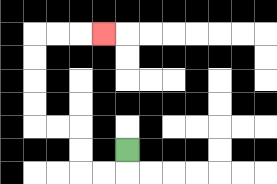{'start': '[5, 6]', 'end': '[4, 1]', 'path_directions': 'D,L,L,U,U,L,L,U,U,U,U,R,R,R', 'path_coordinates': '[[5, 6], [5, 7], [4, 7], [3, 7], [3, 6], [3, 5], [2, 5], [1, 5], [1, 4], [1, 3], [1, 2], [1, 1], [2, 1], [3, 1], [4, 1]]'}